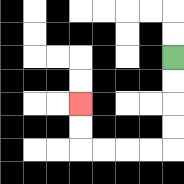{'start': '[7, 2]', 'end': '[3, 4]', 'path_directions': 'D,D,D,D,L,L,L,L,U,U', 'path_coordinates': '[[7, 2], [7, 3], [7, 4], [7, 5], [7, 6], [6, 6], [5, 6], [4, 6], [3, 6], [3, 5], [3, 4]]'}